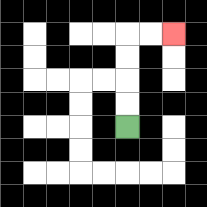{'start': '[5, 5]', 'end': '[7, 1]', 'path_directions': 'U,U,U,U,R,R', 'path_coordinates': '[[5, 5], [5, 4], [5, 3], [5, 2], [5, 1], [6, 1], [7, 1]]'}